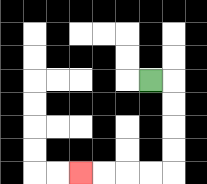{'start': '[6, 3]', 'end': '[3, 7]', 'path_directions': 'R,D,D,D,D,L,L,L,L', 'path_coordinates': '[[6, 3], [7, 3], [7, 4], [7, 5], [7, 6], [7, 7], [6, 7], [5, 7], [4, 7], [3, 7]]'}